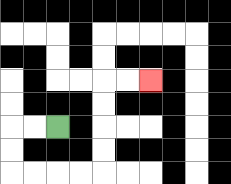{'start': '[2, 5]', 'end': '[6, 3]', 'path_directions': 'L,L,D,D,R,R,R,R,U,U,U,U,R,R', 'path_coordinates': '[[2, 5], [1, 5], [0, 5], [0, 6], [0, 7], [1, 7], [2, 7], [3, 7], [4, 7], [4, 6], [4, 5], [4, 4], [4, 3], [5, 3], [6, 3]]'}